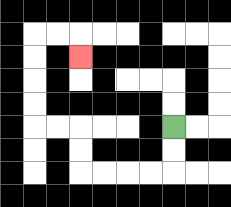{'start': '[7, 5]', 'end': '[3, 2]', 'path_directions': 'D,D,L,L,L,L,U,U,L,L,U,U,U,U,R,R,D', 'path_coordinates': '[[7, 5], [7, 6], [7, 7], [6, 7], [5, 7], [4, 7], [3, 7], [3, 6], [3, 5], [2, 5], [1, 5], [1, 4], [1, 3], [1, 2], [1, 1], [2, 1], [3, 1], [3, 2]]'}